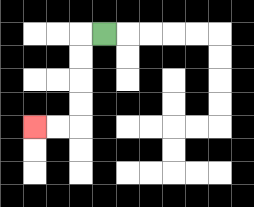{'start': '[4, 1]', 'end': '[1, 5]', 'path_directions': 'L,D,D,D,D,L,L', 'path_coordinates': '[[4, 1], [3, 1], [3, 2], [3, 3], [3, 4], [3, 5], [2, 5], [1, 5]]'}